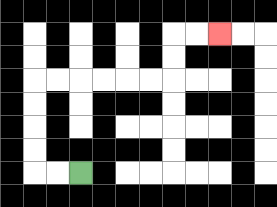{'start': '[3, 7]', 'end': '[9, 1]', 'path_directions': 'L,L,U,U,U,U,R,R,R,R,R,R,U,U,R,R', 'path_coordinates': '[[3, 7], [2, 7], [1, 7], [1, 6], [1, 5], [1, 4], [1, 3], [2, 3], [3, 3], [4, 3], [5, 3], [6, 3], [7, 3], [7, 2], [7, 1], [8, 1], [9, 1]]'}